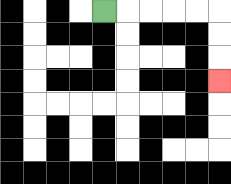{'start': '[4, 0]', 'end': '[9, 3]', 'path_directions': 'R,R,R,R,R,D,D,D', 'path_coordinates': '[[4, 0], [5, 0], [6, 0], [7, 0], [8, 0], [9, 0], [9, 1], [9, 2], [9, 3]]'}